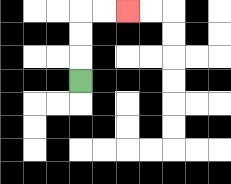{'start': '[3, 3]', 'end': '[5, 0]', 'path_directions': 'U,U,U,R,R', 'path_coordinates': '[[3, 3], [3, 2], [3, 1], [3, 0], [4, 0], [5, 0]]'}